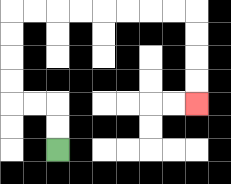{'start': '[2, 6]', 'end': '[8, 4]', 'path_directions': 'U,U,L,L,U,U,U,U,R,R,R,R,R,R,R,R,D,D,D,D', 'path_coordinates': '[[2, 6], [2, 5], [2, 4], [1, 4], [0, 4], [0, 3], [0, 2], [0, 1], [0, 0], [1, 0], [2, 0], [3, 0], [4, 0], [5, 0], [6, 0], [7, 0], [8, 0], [8, 1], [8, 2], [8, 3], [8, 4]]'}